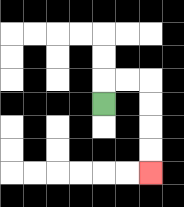{'start': '[4, 4]', 'end': '[6, 7]', 'path_directions': 'U,R,R,D,D,D,D', 'path_coordinates': '[[4, 4], [4, 3], [5, 3], [6, 3], [6, 4], [6, 5], [6, 6], [6, 7]]'}